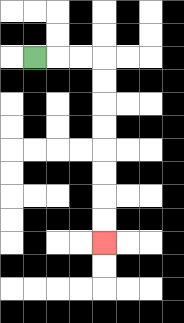{'start': '[1, 2]', 'end': '[4, 10]', 'path_directions': 'R,R,R,D,D,D,D,D,D,D,D', 'path_coordinates': '[[1, 2], [2, 2], [3, 2], [4, 2], [4, 3], [4, 4], [4, 5], [4, 6], [4, 7], [4, 8], [4, 9], [4, 10]]'}